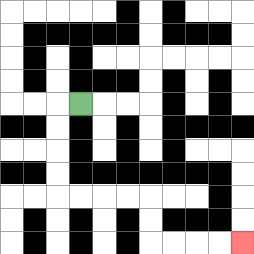{'start': '[3, 4]', 'end': '[10, 10]', 'path_directions': 'L,D,D,D,D,R,R,R,R,D,D,R,R,R,R', 'path_coordinates': '[[3, 4], [2, 4], [2, 5], [2, 6], [2, 7], [2, 8], [3, 8], [4, 8], [5, 8], [6, 8], [6, 9], [6, 10], [7, 10], [8, 10], [9, 10], [10, 10]]'}